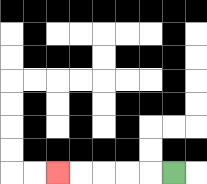{'start': '[7, 7]', 'end': '[2, 7]', 'path_directions': 'L,L,L,L,L', 'path_coordinates': '[[7, 7], [6, 7], [5, 7], [4, 7], [3, 7], [2, 7]]'}